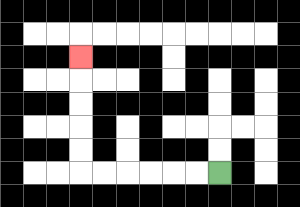{'start': '[9, 7]', 'end': '[3, 2]', 'path_directions': 'L,L,L,L,L,L,U,U,U,U,U', 'path_coordinates': '[[9, 7], [8, 7], [7, 7], [6, 7], [5, 7], [4, 7], [3, 7], [3, 6], [3, 5], [3, 4], [3, 3], [3, 2]]'}